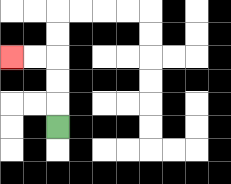{'start': '[2, 5]', 'end': '[0, 2]', 'path_directions': 'U,U,U,L,L', 'path_coordinates': '[[2, 5], [2, 4], [2, 3], [2, 2], [1, 2], [0, 2]]'}